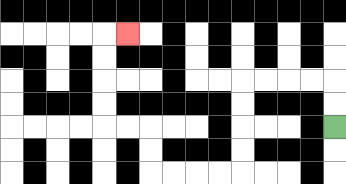{'start': '[14, 5]', 'end': '[5, 1]', 'path_directions': 'U,U,L,L,L,L,D,D,D,D,L,L,L,L,U,U,L,L,U,U,U,U,R', 'path_coordinates': '[[14, 5], [14, 4], [14, 3], [13, 3], [12, 3], [11, 3], [10, 3], [10, 4], [10, 5], [10, 6], [10, 7], [9, 7], [8, 7], [7, 7], [6, 7], [6, 6], [6, 5], [5, 5], [4, 5], [4, 4], [4, 3], [4, 2], [4, 1], [5, 1]]'}